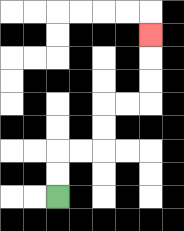{'start': '[2, 8]', 'end': '[6, 1]', 'path_directions': 'U,U,R,R,U,U,R,R,U,U,U', 'path_coordinates': '[[2, 8], [2, 7], [2, 6], [3, 6], [4, 6], [4, 5], [4, 4], [5, 4], [6, 4], [6, 3], [6, 2], [6, 1]]'}